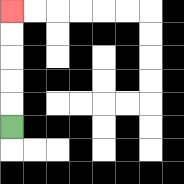{'start': '[0, 5]', 'end': '[0, 0]', 'path_directions': 'U,U,U,U,U', 'path_coordinates': '[[0, 5], [0, 4], [0, 3], [0, 2], [0, 1], [0, 0]]'}